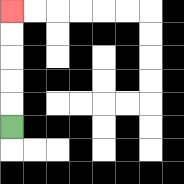{'start': '[0, 5]', 'end': '[0, 0]', 'path_directions': 'U,U,U,U,U', 'path_coordinates': '[[0, 5], [0, 4], [0, 3], [0, 2], [0, 1], [0, 0]]'}